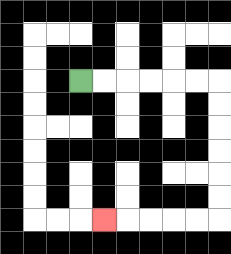{'start': '[3, 3]', 'end': '[4, 9]', 'path_directions': 'R,R,R,R,R,R,D,D,D,D,D,D,L,L,L,L,L', 'path_coordinates': '[[3, 3], [4, 3], [5, 3], [6, 3], [7, 3], [8, 3], [9, 3], [9, 4], [9, 5], [9, 6], [9, 7], [9, 8], [9, 9], [8, 9], [7, 9], [6, 9], [5, 9], [4, 9]]'}